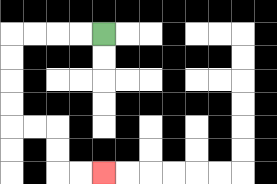{'start': '[4, 1]', 'end': '[4, 7]', 'path_directions': 'L,L,L,L,D,D,D,D,R,R,D,D,R,R', 'path_coordinates': '[[4, 1], [3, 1], [2, 1], [1, 1], [0, 1], [0, 2], [0, 3], [0, 4], [0, 5], [1, 5], [2, 5], [2, 6], [2, 7], [3, 7], [4, 7]]'}